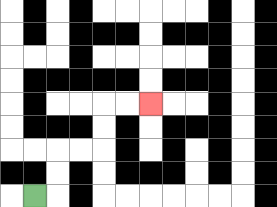{'start': '[1, 8]', 'end': '[6, 4]', 'path_directions': 'R,U,U,R,R,U,U,R,R', 'path_coordinates': '[[1, 8], [2, 8], [2, 7], [2, 6], [3, 6], [4, 6], [4, 5], [4, 4], [5, 4], [6, 4]]'}